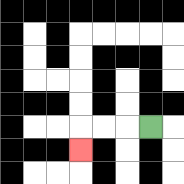{'start': '[6, 5]', 'end': '[3, 6]', 'path_directions': 'L,L,L,D', 'path_coordinates': '[[6, 5], [5, 5], [4, 5], [3, 5], [3, 6]]'}